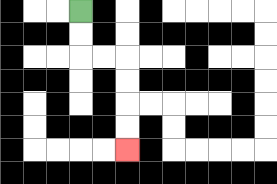{'start': '[3, 0]', 'end': '[5, 6]', 'path_directions': 'D,D,R,R,D,D,D,D', 'path_coordinates': '[[3, 0], [3, 1], [3, 2], [4, 2], [5, 2], [5, 3], [5, 4], [5, 5], [5, 6]]'}